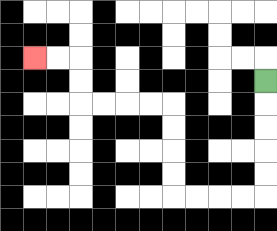{'start': '[11, 3]', 'end': '[1, 2]', 'path_directions': 'D,D,D,D,D,L,L,L,L,U,U,U,U,L,L,L,L,U,U,L,L', 'path_coordinates': '[[11, 3], [11, 4], [11, 5], [11, 6], [11, 7], [11, 8], [10, 8], [9, 8], [8, 8], [7, 8], [7, 7], [7, 6], [7, 5], [7, 4], [6, 4], [5, 4], [4, 4], [3, 4], [3, 3], [3, 2], [2, 2], [1, 2]]'}